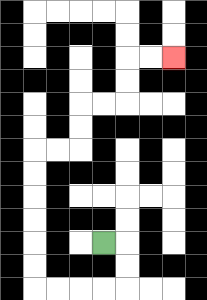{'start': '[4, 10]', 'end': '[7, 2]', 'path_directions': 'R,D,D,L,L,L,L,U,U,U,U,U,U,R,R,U,U,R,R,U,U,R,R', 'path_coordinates': '[[4, 10], [5, 10], [5, 11], [5, 12], [4, 12], [3, 12], [2, 12], [1, 12], [1, 11], [1, 10], [1, 9], [1, 8], [1, 7], [1, 6], [2, 6], [3, 6], [3, 5], [3, 4], [4, 4], [5, 4], [5, 3], [5, 2], [6, 2], [7, 2]]'}